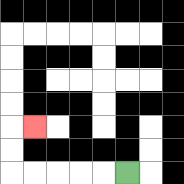{'start': '[5, 7]', 'end': '[1, 5]', 'path_directions': 'L,L,L,L,L,U,U,R', 'path_coordinates': '[[5, 7], [4, 7], [3, 7], [2, 7], [1, 7], [0, 7], [0, 6], [0, 5], [1, 5]]'}